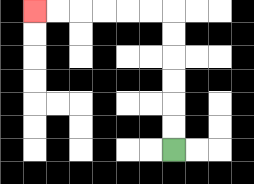{'start': '[7, 6]', 'end': '[1, 0]', 'path_directions': 'U,U,U,U,U,U,L,L,L,L,L,L', 'path_coordinates': '[[7, 6], [7, 5], [7, 4], [7, 3], [7, 2], [7, 1], [7, 0], [6, 0], [5, 0], [4, 0], [3, 0], [2, 0], [1, 0]]'}